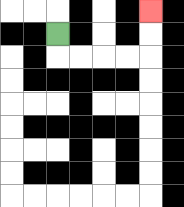{'start': '[2, 1]', 'end': '[6, 0]', 'path_directions': 'D,R,R,R,R,U,U', 'path_coordinates': '[[2, 1], [2, 2], [3, 2], [4, 2], [5, 2], [6, 2], [6, 1], [6, 0]]'}